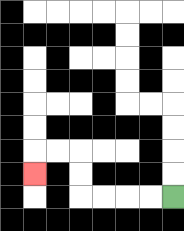{'start': '[7, 8]', 'end': '[1, 7]', 'path_directions': 'L,L,L,L,U,U,L,L,D', 'path_coordinates': '[[7, 8], [6, 8], [5, 8], [4, 8], [3, 8], [3, 7], [3, 6], [2, 6], [1, 6], [1, 7]]'}